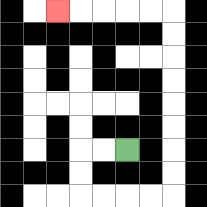{'start': '[5, 6]', 'end': '[2, 0]', 'path_directions': 'L,L,D,D,R,R,R,R,U,U,U,U,U,U,U,U,L,L,L,L,L', 'path_coordinates': '[[5, 6], [4, 6], [3, 6], [3, 7], [3, 8], [4, 8], [5, 8], [6, 8], [7, 8], [7, 7], [7, 6], [7, 5], [7, 4], [7, 3], [7, 2], [7, 1], [7, 0], [6, 0], [5, 0], [4, 0], [3, 0], [2, 0]]'}